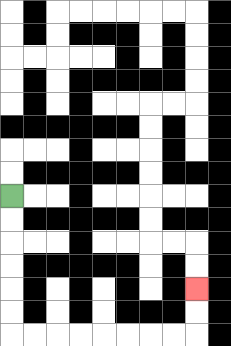{'start': '[0, 8]', 'end': '[8, 12]', 'path_directions': 'D,D,D,D,D,D,R,R,R,R,R,R,R,R,U,U', 'path_coordinates': '[[0, 8], [0, 9], [0, 10], [0, 11], [0, 12], [0, 13], [0, 14], [1, 14], [2, 14], [3, 14], [4, 14], [5, 14], [6, 14], [7, 14], [8, 14], [8, 13], [8, 12]]'}